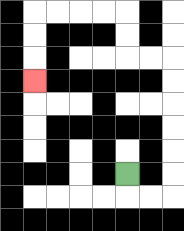{'start': '[5, 7]', 'end': '[1, 3]', 'path_directions': 'D,R,R,U,U,U,U,U,U,L,L,U,U,L,L,L,L,D,D,D', 'path_coordinates': '[[5, 7], [5, 8], [6, 8], [7, 8], [7, 7], [7, 6], [7, 5], [7, 4], [7, 3], [7, 2], [6, 2], [5, 2], [5, 1], [5, 0], [4, 0], [3, 0], [2, 0], [1, 0], [1, 1], [1, 2], [1, 3]]'}